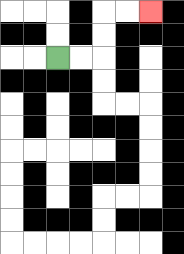{'start': '[2, 2]', 'end': '[6, 0]', 'path_directions': 'R,R,U,U,R,R', 'path_coordinates': '[[2, 2], [3, 2], [4, 2], [4, 1], [4, 0], [5, 0], [6, 0]]'}